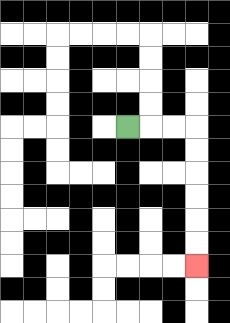{'start': '[5, 5]', 'end': '[8, 11]', 'path_directions': 'R,R,R,D,D,D,D,D,D', 'path_coordinates': '[[5, 5], [6, 5], [7, 5], [8, 5], [8, 6], [8, 7], [8, 8], [8, 9], [8, 10], [8, 11]]'}